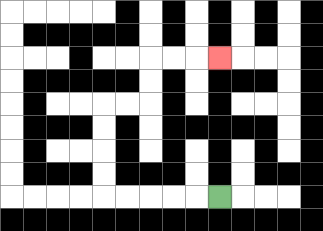{'start': '[9, 8]', 'end': '[9, 2]', 'path_directions': 'L,L,L,L,L,U,U,U,U,R,R,U,U,R,R,R', 'path_coordinates': '[[9, 8], [8, 8], [7, 8], [6, 8], [5, 8], [4, 8], [4, 7], [4, 6], [4, 5], [4, 4], [5, 4], [6, 4], [6, 3], [6, 2], [7, 2], [8, 2], [9, 2]]'}